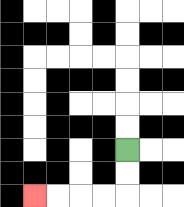{'start': '[5, 6]', 'end': '[1, 8]', 'path_directions': 'D,D,L,L,L,L', 'path_coordinates': '[[5, 6], [5, 7], [5, 8], [4, 8], [3, 8], [2, 8], [1, 8]]'}